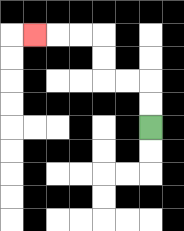{'start': '[6, 5]', 'end': '[1, 1]', 'path_directions': 'U,U,L,L,U,U,L,L,L', 'path_coordinates': '[[6, 5], [6, 4], [6, 3], [5, 3], [4, 3], [4, 2], [4, 1], [3, 1], [2, 1], [1, 1]]'}